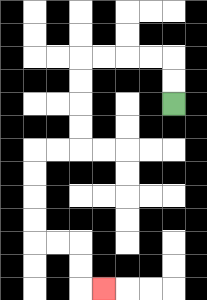{'start': '[7, 4]', 'end': '[4, 12]', 'path_directions': 'U,U,L,L,L,L,D,D,D,D,L,L,D,D,D,D,R,R,D,D,R', 'path_coordinates': '[[7, 4], [7, 3], [7, 2], [6, 2], [5, 2], [4, 2], [3, 2], [3, 3], [3, 4], [3, 5], [3, 6], [2, 6], [1, 6], [1, 7], [1, 8], [1, 9], [1, 10], [2, 10], [3, 10], [3, 11], [3, 12], [4, 12]]'}